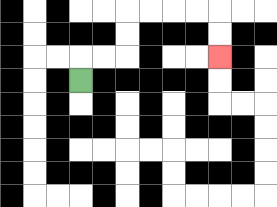{'start': '[3, 3]', 'end': '[9, 2]', 'path_directions': 'U,R,R,U,U,R,R,R,R,D,D', 'path_coordinates': '[[3, 3], [3, 2], [4, 2], [5, 2], [5, 1], [5, 0], [6, 0], [7, 0], [8, 0], [9, 0], [9, 1], [9, 2]]'}